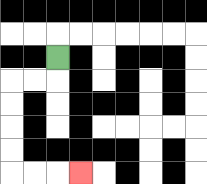{'start': '[2, 2]', 'end': '[3, 7]', 'path_directions': 'D,L,L,D,D,D,D,R,R,R', 'path_coordinates': '[[2, 2], [2, 3], [1, 3], [0, 3], [0, 4], [0, 5], [0, 6], [0, 7], [1, 7], [2, 7], [3, 7]]'}